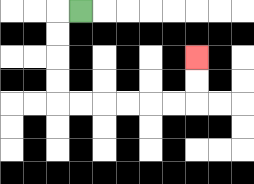{'start': '[3, 0]', 'end': '[8, 2]', 'path_directions': 'L,D,D,D,D,R,R,R,R,R,R,U,U', 'path_coordinates': '[[3, 0], [2, 0], [2, 1], [2, 2], [2, 3], [2, 4], [3, 4], [4, 4], [5, 4], [6, 4], [7, 4], [8, 4], [8, 3], [8, 2]]'}